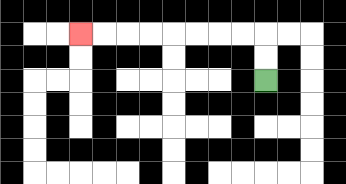{'start': '[11, 3]', 'end': '[3, 1]', 'path_directions': 'U,U,L,L,L,L,L,L,L,L', 'path_coordinates': '[[11, 3], [11, 2], [11, 1], [10, 1], [9, 1], [8, 1], [7, 1], [6, 1], [5, 1], [4, 1], [3, 1]]'}